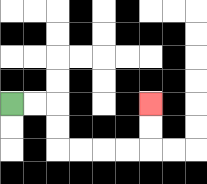{'start': '[0, 4]', 'end': '[6, 4]', 'path_directions': 'R,R,D,D,R,R,R,R,U,U', 'path_coordinates': '[[0, 4], [1, 4], [2, 4], [2, 5], [2, 6], [3, 6], [4, 6], [5, 6], [6, 6], [6, 5], [6, 4]]'}